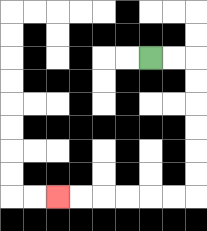{'start': '[6, 2]', 'end': '[2, 8]', 'path_directions': 'R,R,D,D,D,D,D,D,L,L,L,L,L,L', 'path_coordinates': '[[6, 2], [7, 2], [8, 2], [8, 3], [8, 4], [8, 5], [8, 6], [8, 7], [8, 8], [7, 8], [6, 8], [5, 8], [4, 8], [3, 8], [2, 8]]'}